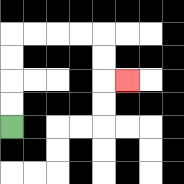{'start': '[0, 5]', 'end': '[5, 3]', 'path_directions': 'U,U,U,U,R,R,R,R,D,D,R', 'path_coordinates': '[[0, 5], [0, 4], [0, 3], [0, 2], [0, 1], [1, 1], [2, 1], [3, 1], [4, 1], [4, 2], [4, 3], [5, 3]]'}